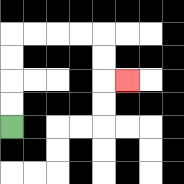{'start': '[0, 5]', 'end': '[5, 3]', 'path_directions': 'U,U,U,U,R,R,R,R,D,D,R', 'path_coordinates': '[[0, 5], [0, 4], [0, 3], [0, 2], [0, 1], [1, 1], [2, 1], [3, 1], [4, 1], [4, 2], [4, 3], [5, 3]]'}